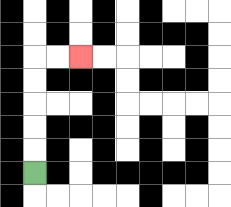{'start': '[1, 7]', 'end': '[3, 2]', 'path_directions': 'U,U,U,U,U,R,R', 'path_coordinates': '[[1, 7], [1, 6], [1, 5], [1, 4], [1, 3], [1, 2], [2, 2], [3, 2]]'}